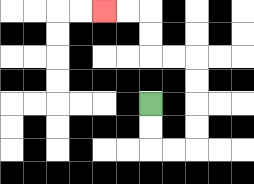{'start': '[6, 4]', 'end': '[4, 0]', 'path_directions': 'D,D,R,R,U,U,U,U,L,L,U,U,L,L', 'path_coordinates': '[[6, 4], [6, 5], [6, 6], [7, 6], [8, 6], [8, 5], [8, 4], [8, 3], [8, 2], [7, 2], [6, 2], [6, 1], [6, 0], [5, 0], [4, 0]]'}